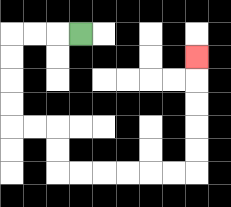{'start': '[3, 1]', 'end': '[8, 2]', 'path_directions': 'L,L,L,D,D,D,D,R,R,D,D,R,R,R,R,R,R,U,U,U,U,U', 'path_coordinates': '[[3, 1], [2, 1], [1, 1], [0, 1], [0, 2], [0, 3], [0, 4], [0, 5], [1, 5], [2, 5], [2, 6], [2, 7], [3, 7], [4, 7], [5, 7], [6, 7], [7, 7], [8, 7], [8, 6], [8, 5], [8, 4], [8, 3], [8, 2]]'}